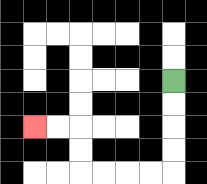{'start': '[7, 3]', 'end': '[1, 5]', 'path_directions': 'D,D,D,D,L,L,L,L,U,U,L,L', 'path_coordinates': '[[7, 3], [7, 4], [7, 5], [7, 6], [7, 7], [6, 7], [5, 7], [4, 7], [3, 7], [3, 6], [3, 5], [2, 5], [1, 5]]'}